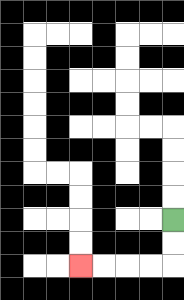{'start': '[7, 9]', 'end': '[3, 11]', 'path_directions': 'D,D,L,L,L,L', 'path_coordinates': '[[7, 9], [7, 10], [7, 11], [6, 11], [5, 11], [4, 11], [3, 11]]'}